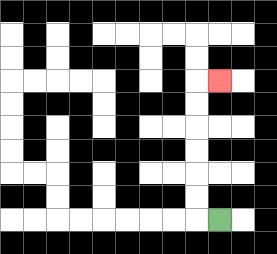{'start': '[9, 9]', 'end': '[9, 3]', 'path_directions': 'L,U,U,U,U,U,U,R', 'path_coordinates': '[[9, 9], [8, 9], [8, 8], [8, 7], [8, 6], [8, 5], [8, 4], [8, 3], [9, 3]]'}